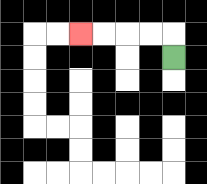{'start': '[7, 2]', 'end': '[3, 1]', 'path_directions': 'U,L,L,L,L', 'path_coordinates': '[[7, 2], [7, 1], [6, 1], [5, 1], [4, 1], [3, 1]]'}